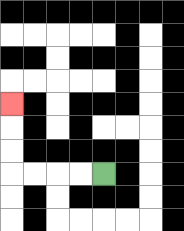{'start': '[4, 7]', 'end': '[0, 4]', 'path_directions': 'L,L,L,L,U,U,U', 'path_coordinates': '[[4, 7], [3, 7], [2, 7], [1, 7], [0, 7], [0, 6], [0, 5], [0, 4]]'}